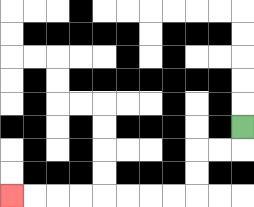{'start': '[10, 5]', 'end': '[0, 8]', 'path_directions': 'D,L,L,D,D,L,L,L,L,L,L,L,L', 'path_coordinates': '[[10, 5], [10, 6], [9, 6], [8, 6], [8, 7], [8, 8], [7, 8], [6, 8], [5, 8], [4, 8], [3, 8], [2, 8], [1, 8], [0, 8]]'}